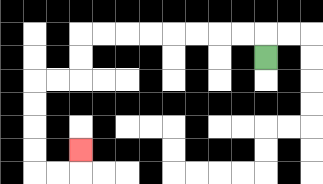{'start': '[11, 2]', 'end': '[3, 6]', 'path_directions': 'U,L,L,L,L,L,L,L,L,D,D,L,L,D,D,D,D,R,R,U', 'path_coordinates': '[[11, 2], [11, 1], [10, 1], [9, 1], [8, 1], [7, 1], [6, 1], [5, 1], [4, 1], [3, 1], [3, 2], [3, 3], [2, 3], [1, 3], [1, 4], [1, 5], [1, 6], [1, 7], [2, 7], [3, 7], [3, 6]]'}